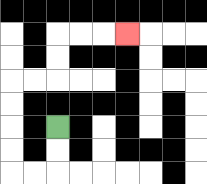{'start': '[2, 5]', 'end': '[5, 1]', 'path_directions': 'D,D,L,L,U,U,U,U,R,R,U,U,R,R,R', 'path_coordinates': '[[2, 5], [2, 6], [2, 7], [1, 7], [0, 7], [0, 6], [0, 5], [0, 4], [0, 3], [1, 3], [2, 3], [2, 2], [2, 1], [3, 1], [4, 1], [5, 1]]'}